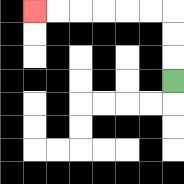{'start': '[7, 3]', 'end': '[1, 0]', 'path_directions': 'U,U,U,L,L,L,L,L,L', 'path_coordinates': '[[7, 3], [7, 2], [7, 1], [7, 0], [6, 0], [5, 0], [4, 0], [3, 0], [2, 0], [1, 0]]'}